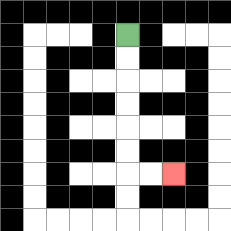{'start': '[5, 1]', 'end': '[7, 7]', 'path_directions': 'D,D,D,D,D,D,R,R', 'path_coordinates': '[[5, 1], [5, 2], [5, 3], [5, 4], [5, 5], [5, 6], [5, 7], [6, 7], [7, 7]]'}